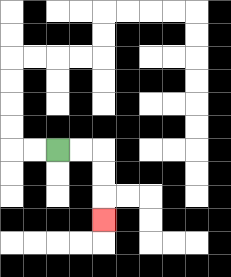{'start': '[2, 6]', 'end': '[4, 9]', 'path_directions': 'R,R,D,D,D', 'path_coordinates': '[[2, 6], [3, 6], [4, 6], [4, 7], [4, 8], [4, 9]]'}